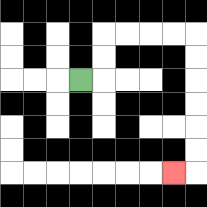{'start': '[3, 3]', 'end': '[7, 7]', 'path_directions': 'R,U,U,R,R,R,R,D,D,D,D,D,D,L', 'path_coordinates': '[[3, 3], [4, 3], [4, 2], [4, 1], [5, 1], [6, 1], [7, 1], [8, 1], [8, 2], [8, 3], [8, 4], [8, 5], [8, 6], [8, 7], [7, 7]]'}